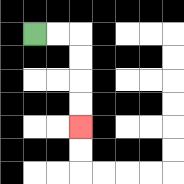{'start': '[1, 1]', 'end': '[3, 5]', 'path_directions': 'R,R,D,D,D,D', 'path_coordinates': '[[1, 1], [2, 1], [3, 1], [3, 2], [3, 3], [3, 4], [3, 5]]'}